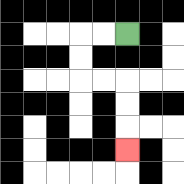{'start': '[5, 1]', 'end': '[5, 6]', 'path_directions': 'L,L,D,D,R,R,D,D,D', 'path_coordinates': '[[5, 1], [4, 1], [3, 1], [3, 2], [3, 3], [4, 3], [5, 3], [5, 4], [5, 5], [5, 6]]'}